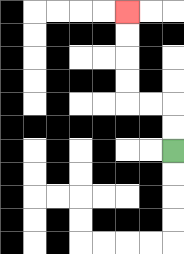{'start': '[7, 6]', 'end': '[5, 0]', 'path_directions': 'U,U,L,L,U,U,U,U', 'path_coordinates': '[[7, 6], [7, 5], [7, 4], [6, 4], [5, 4], [5, 3], [5, 2], [5, 1], [5, 0]]'}